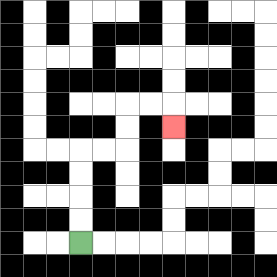{'start': '[3, 10]', 'end': '[7, 5]', 'path_directions': 'U,U,U,U,R,R,U,U,R,R,D', 'path_coordinates': '[[3, 10], [3, 9], [3, 8], [3, 7], [3, 6], [4, 6], [5, 6], [5, 5], [5, 4], [6, 4], [7, 4], [7, 5]]'}